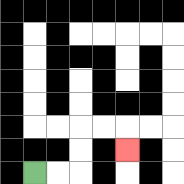{'start': '[1, 7]', 'end': '[5, 6]', 'path_directions': 'R,R,U,U,R,R,D', 'path_coordinates': '[[1, 7], [2, 7], [3, 7], [3, 6], [3, 5], [4, 5], [5, 5], [5, 6]]'}